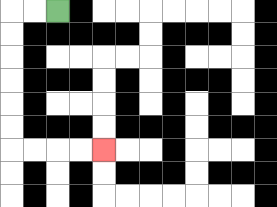{'start': '[2, 0]', 'end': '[4, 6]', 'path_directions': 'L,L,D,D,D,D,D,D,R,R,R,R', 'path_coordinates': '[[2, 0], [1, 0], [0, 0], [0, 1], [0, 2], [0, 3], [0, 4], [0, 5], [0, 6], [1, 6], [2, 6], [3, 6], [4, 6]]'}